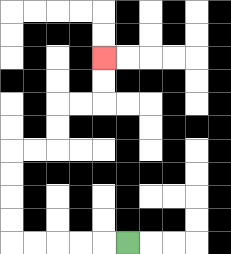{'start': '[5, 10]', 'end': '[4, 2]', 'path_directions': 'L,L,L,L,L,U,U,U,U,R,R,U,U,R,R,U,U', 'path_coordinates': '[[5, 10], [4, 10], [3, 10], [2, 10], [1, 10], [0, 10], [0, 9], [0, 8], [0, 7], [0, 6], [1, 6], [2, 6], [2, 5], [2, 4], [3, 4], [4, 4], [4, 3], [4, 2]]'}